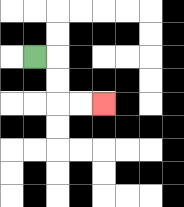{'start': '[1, 2]', 'end': '[4, 4]', 'path_directions': 'R,D,D,R,R', 'path_coordinates': '[[1, 2], [2, 2], [2, 3], [2, 4], [3, 4], [4, 4]]'}